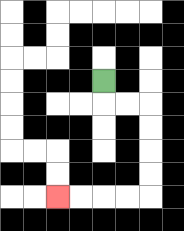{'start': '[4, 3]', 'end': '[2, 8]', 'path_directions': 'D,R,R,D,D,D,D,L,L,L,L', 'path_coordinates': '[[4, 3], [4, 4], [5, 4], [6, 4], [6, 5], [6, 6], [6, 7], [6, 8], [5, 8], [4, 8], [3, 8], [2, 8]]'}